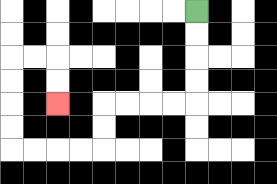{'start': '[8, 0]', 'end': '[2, 4]', 'path_directions': 'D,D,D,D,L,L,L,L,D,D,L,L,L,L,U,U,U,U,R,R,D,D', 'path_coordinates': '[[8, 0], [8, 1], [8, 2], [8, 3], [8, 4], [7, 4], [6, 4], [5, 4], [4, 4], [4, 5], [4, 6], [3, 6], [2, 6], [1, 6], [0, 6], [0, 5], [0, 4], [0, 3], [0, 2], [1, 2], [2, 2], [2, 3], [2, 4]]'}